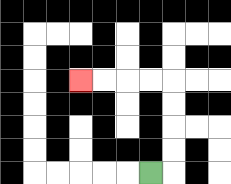{'start': '[6, 7]', 'end': '[3, 3]', 'path_directions': 'R,U,U,U,U,L,L,L,L', 'path_coordinates': '[[6, 7], [7, 7], [7, 6], [7, 5], [7, 4], [7, 3], [6, 3], [5, 3], [4, 3], [3, 3]]'}